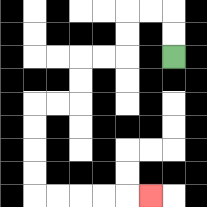{'start': '[7, 2]', 'end': '[6, 8]', 'path_directions': 'U,U,L,L,D,D,L,L,D,D,L,L,D,D,D,D,R,R,R,R,R', 'path_coordinates': '[[7, 2], [7, 1], [7, 0], [6, 0], [5, 0], [5, 1], [5, 2], [4, 2], [3, 2], [3, 3], [3, 4], [2, 4], [1, 4], [1, 5], [1, 6], [1, 7], [1, 8], [2, 8], [3, 8], [4, 8], [5, 8], [6, 8]]'}